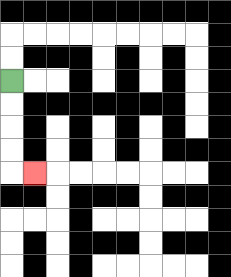{'start': '[0, 3]', 'end': '[1, 7]', 'path_directions': 'D,D,D,D,R', 'path_coordinates': '[[0, 3], [0, 4], [0, 5], [0, 6], [0, 7], [1, 7]]'}